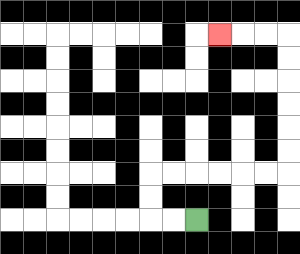{'start': '[8, 9]', 'end': '[9, 1]', 'path_directions': 'L,L,U,U,R,R,R,R,R,R,U,U,U,U,U,U,L,L,L', 'path_coordinates': '[[8, 9], [7, 9], [6, 9], [6, 8], [6, 7], [7, 7], [8, 7], [9, 7], [10, 7], [11, 7], [12, 7], [12, 6], [12, 5], [12, 4], [12, 3], [12, 2], [12, 1], [11, 1], [10, 1], [9, 1]]'}